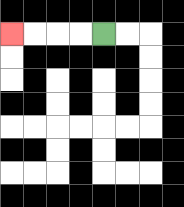{'start': '[4, 1]', 'end': '[0, 1]', 'path_directions': 'L,L,L,L', 'path_coordinates': '[[4, 1], [3, 1], [2, 1], [1, 1], [0, 1]]'}